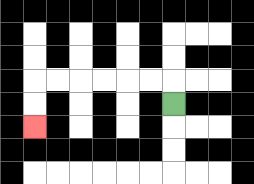{'start': '[7, 4]', 'end': '[1, 5]', 'path_directions': 'U,L,L,L,L,L,L,D,D', 'path_coordinates': '[[7, 4], [7, 3], [6, 3], [5, 3], [4, 3], [3, 3], [2, 3], [1, 3], [1, 4], [1, 5]]'}